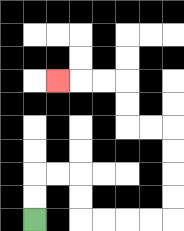{'start': '[1, 9]', 'end': '[2, 3]', 'path_directions': 'U,U,R,R,D,D,R,R,R,R,U,U,U,U,L,L,U,U,L,L,L', 'path_coordinates': '[[1, 9], [1, 8], [1, 7], [2, 7], [3, 7], [3, 8], [3, 9], [4, 9], [5, 9], [6, 9], [7, 9], [7, 8], [7, 7], [7, 6], [7, 5], [6, 5], [5, 5], [5, 4], [5, 3], [4, 3], [3, 3], [2, 3]]'}